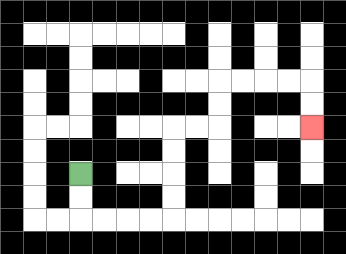{'start': '[3, 7]', 'end': '[13, 5]', 'path_directions': 'D,D,R,R,R,R,U,U,U,U,R,R,U,U,R,R,R,R,D,D', 'path_coordinates': '[[3, 7], [3, 8], [3, 9], [4, 9], [5, 9], [6, 9], [7, 9], [7, 8], [7, 7], [7, 6], [7, 5], [8, 5], [9, 5], [9, 4], [9, 3], [10, 3], [11, 3], [12, 3], [13, 3], [13, 4], [13, 5]]'}